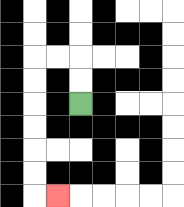{'start': '[3, 4]', 'end': '[2, 8]', 'path_directions': 'U,U,L,L,D,D,D,D,D,D,R', 'path_coordinates': '[[3, 4], [3, 3], [3, 2], [2, 2], [1, 2], [1, 3], [1, 4], [1, 5], [1, 6], [1, 7], [1, 8], [2, 8]]'}